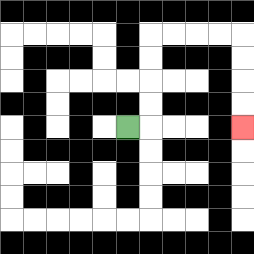{'start': '[5, 5]', 'end': '[10, 5]', 'path_directions': 'R,U,U,U,U,R,R,R,R,D,D,D,D', 'path_coordinates': '[[5, 5], [6, 5], [6, 4], [6, 3], [6, 2], [6, 1], [7, 1], [8, 1], [9, 1], [10, 1], [10, 2], [10, 3], [10, 4], [10, 5]]'}